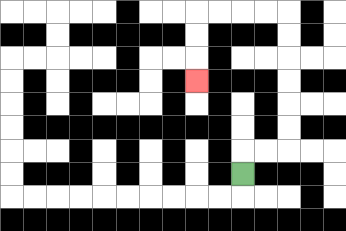{'start': '[10, 7]', 'end': '[8, 3]', 'path_directions': 'U,R,R,U,U,U,U,U,U,L,L,L,L,D,D,D', 'path_coordinates': '[[10, 7], [10, 6], [11, 6], [12, 6], [12, 5], [12, 4], [12, 3], [12, 2], [12, 1], [12, 0], [11, 0], [10, 0], [9, 0], [8, 0], [8, 1], [8, 2], [8, 3]]'}